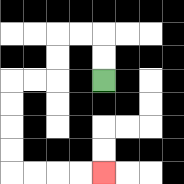{'start': '[4, 3]', 'end': '[4, 7]', 'path_directions': 'U,U,L,L,D,D,L,L,D,D,D,D,R,R,R,R', 'path_coordinates': '[[4, 3], [4, 2], [4, 1], [3, 1], [2, 1], [2, 2], [2, 3], [1, 3], [0, 3], [0, 4], [0, 5], [0, 6], [0, 7], [1, 7], [2, 7], [3, 7], [4, 7]]'}